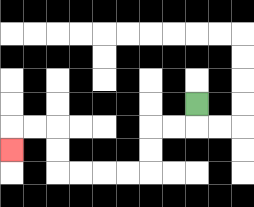{'start': '[8, 4]', 'end': '[0, 6]', 'path_directions': 'D,L,L,D,D,L,L,L,L,U,U,L,L,D', 'path_coordinates': '[[8, 4], [8, 5], [7, 5], [6, 5], [6, 6], [6, 7], [5, 7], [4, 7], [3, 7], [2, 7], [2, 6], [2, 5], [1, 5], [0, 5], [0, 6]]'}